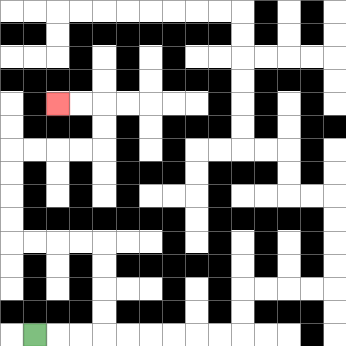{'start': '[1, 14]', 'end': '[2, 4]', 'path_directions': 'R,R,R,U,U,U,U,L,L,L,L,U,U,U,U,R,R,R,R,U,U,L,L', 'path_coordinates': '[[1, 14], [2, 14], [3, 14], [4, 14], [4, 13], [4, 12], [4, 11], [4, 10], [3, 10], [2, 10], [1, 10], [0, 10], [0, 9], [0, 8], [0, 7], [0, 6], [1, 6], [2, 6], [3, 6], [4, 6], [4, 5], [4, 4], [3, 4], [2, 4]]'}